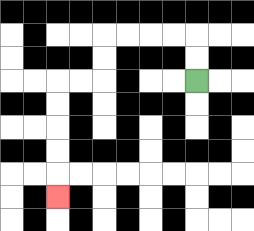{'start': '[8, 3]', 'end': '[2, 8]', 'path_directions': 'U,U,L,L,L,L,D,D,L,L,D,D,D,D,D', 'path_coordinates': '[[8, 3], [8, 2], [8, 1], [7, 1], [6, 1], [5, 1], [4, 1], [4, 2], [4, 3], [3, 3], [2, 3], [2, 4], [2, 5], [2, 6], [2, 7], [2, 8]]'}